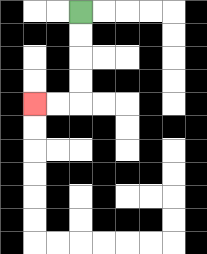{'start': '[3, 0]', 'end': '[1, 4]', 'path_directions': 'D,D,D,D,L,L', 'path_coordinates': '[[3, 0], [3, 1], [3, 2], [3, 3], [3, 4], [2, 4], [1, 4]]'}